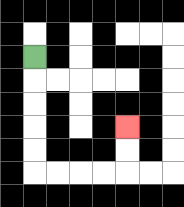{'start': '[1, 2]', 'end': '[5, 5]', 'path_directions': 'D,D,D,D,D,R,R,R,R,U,U', 'path_coordinates': '[[1, 2], [1, 3], [1, 4], [1, 5], [1, 6], [1, 7], [2, 7], [3, 7], [4, 7], [5, 7], [5, 6], [5, 5]]'}